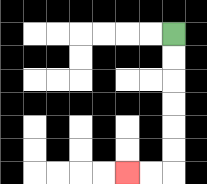{'start': '[7, 1]', 'end': '[5, 7]', 'path_directions': 'D,D,D,D,D,D,L,L', 'path_coordinates': '[[7, 1], [7, 2], [7, 3], [7, 4], [7, 5], [7, 6], [7, 7], [6, 7], [5, 7]]'}